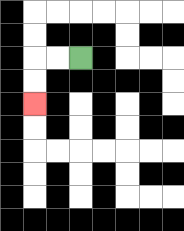{'start': '[3, 2]', 'end': '[1, 4]', 'path_directions': 'L,L,D,D', 'path_coordinates': '[[3, 2], [2, 2], [1, 2], [1, 3], [1, 4]]'}